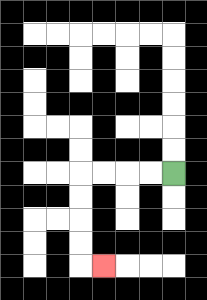{'start': '[7, 7]', 'end': '[4, 11]', 'path_directions': 'L,L,L,L,D,D,D,D,R', 'path_coordinates': '[[7, 7], [6, 7], [5, 7], [4, 7], [3, 7], [3, 8], [3, 9], [3, 10], [3, 11], [4, 11]]'}